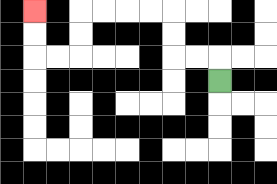{'start': '[9, 3]', 'end': '[1, 0]', 'path_directions': 'U,L,L,U,U,L,L,L,L,D,D,L,L,U,U', 'path_coordinates': '[[9, 3], [9, 2], [8, 2], [7, 2], [7, 1], [7, 0], [6, 0], [5, 0], [4, 0], [3, 0], [3, 1], [3, 2], [2, 2], [1, 2], [1, 1], [1, 0]]'}